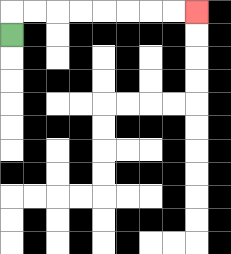{'start': '[0, 1]', 'end': '[8, 0]', 'path_directions': 'U,R,R,R,R,R,R,R,R', 'path_coordinates': '[[0, 1], [0, 0], [1, 0], [2, 0], [3, 0], [4, 0], [5, 0], [6, 0], [7, 0], [8, 0]]'}